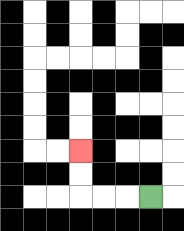{'start': '[6, 8]', 'end': '[3, 6]', 'path_directions': 'L,L,L,U,U', 'path_coordinates': '[[6, 8], [5, 8], [4, 8], [3, 8], [3, 7], [3, 6]]'}